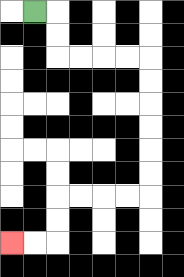{'start': '[1, 0]', 'end': '[0, 10]', 'path_directions': 'R,D,D,R,R,R,R,D,D,D,D,D,D,L,L,L,L,D,D,L,L', 'path_coordinates': '[[1, 0], [2, 0], [2, 1], [2, 2], [3, 2], [4, 2], [5, 2], [6, 2], [6, 3], [6, 4], [6, 5], [6, 6], [6, 7], [6, 8], [5, 8], [4, 8], [3, 8], [2, 8], [2, 9], [2, 10], [1, 10], [0, 10]]'}